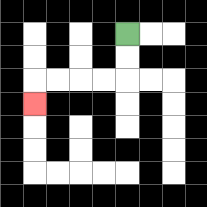{'start': '[5, 1]', 'end': '[1, 4]', 'path_directions': 'D,D,L,L,L,L,D', 'path_coordinates': '[[5, 1], [5, 2], [5, 3], [4, 3], [3, 3], [2, 3], [1, 3], [1, 4]]'}